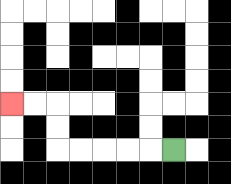{'start': '[7, 6]', 'end': '[0, 4]', 'path_directions': 'L,L,L,L,L,U,U,L,L', 'path_coordinates': '[[7, 6], [6, 6], [5, 6], [4, 6], [3, 6], [2, 6], [2, 5], [2, 4], [1, 4], [0, 4]]'}